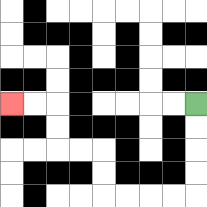{'start': '[8, 4]', 'end': '[0, 4]', 'path_directions': 'D,D,D,D,L,L,L,L,U,U,L,L,U,U,L,L', 'path_coordinates': '[[8, 4], [8, 5], [8, 6], [8, 7], [8, 8], [7, 8], [6, 8], [5, 8], [4, 8], [4, 7], [4, 6], [3, 6], [2, 6], [2, 5], [2, 4], [1, 4], [0, 4]]'}